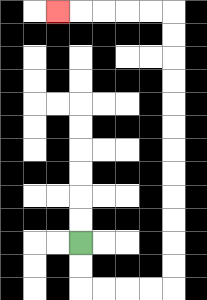{'start': '[3, 10]', 'end': '[2, 0]', 'path_directions': 'D,D,R,R,R,R,U,U,U,U,U,U,U,U,U,U,U,U,L,L,L,L,L', 'path_coordinates': '[[3, 10], [3, 11], [3, 12], [4, 12], [5, 12], [6, 12], [7, 12], [7, 11], [7, 10], [7, 9], [7, 8], [7, 7], [7, 6], [7, 5], [7, 4], [7, 3], [7, 2], [7, 1], [7, 0], [6, 0], [5, 0], [4, 0], [3, 0], [2, 0]]'}